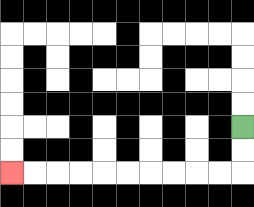{'start': '[10, 5]', 'end': '[0, 7]', 'path_directions': 'D,D,L,L,L,L,L,L,L,L,L,L', 'path_coordinates': '[[10, 5], [10, 6], [10, 7], [9, 7], [8, 7], [7, 7], [6, 7], [5, 7], [4, 7], [3, 7], [2, 7], [1, 7], [0, 7]]'}